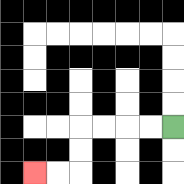{'start': '[7, 5]', 'end': '[1, 7]', 'path_directions': 'L,L,L,L,D,D,L,L', 'path_coordinates': '[[7, 5], [6, 5], [5, 5], [4, 5], [3, 5], [3, 6], [3, 7], [2, 7], [1, 7]]'}